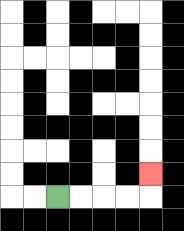{'start': '[2, 8]', 'end': '[6, 7]', 'path_directions': 'R,R,R,R,U', 'path_coordinates': '[[2, 8], [3, 8], [4, 8], [5, 8], [6, 8], [6, 7]]'}